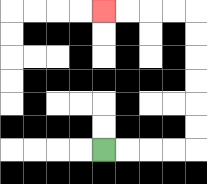{'start': '[4, 6]', 'end': '[4, 0]', 'path_directions': 'R,R,R,R,U,U,U,U,U,U,L,L,L,L', 'path_coordinates': '[[4, 6], [5, 6], [6, 6], [7, 6], [8, 6], [8, 5], [8, 4], [8, 3], [8, 2], [8, 1], [8, 0], [7, 0], [6, 0], [5, 0], [4, 0]]'}